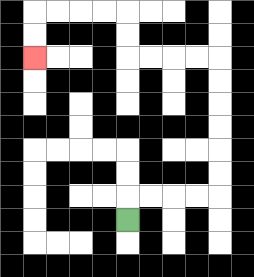{'start': '[5, 9]', 'end': '[1, 2]', 'path_directions': 'U,R,R,R,R,U,U,U,U,U,U,L,L,L,L,U,U,L,L,L,L,D,D', 'path_coordinates': '[[5, 9], [5, 8], [6, 8], [7, 8], [8, 8], [9, 8], [9, 7], [9, 6], [9, 5], [9, 4], [9, 3], [9, 2], [8, 2], [7, 2], [6, 2], [5, 2], [5, 1], [5, 0], [4, 0], [3, 0], [2, 0], [1, 0], [1, 1], [1, 2]]'}